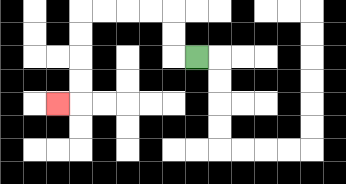{'start': '[8, 2]', 'end': '[2, 4]', 'path_directions': 'L,U,U,L,L,L,L,D,D,D,D,L', 'path_coordinates': '[[8, 2], [7, 2], [7, 1], [7, 0], [6, 0], [5, 0], [4, 0], [3, 0], [3, 1], [3, 2], [3, 3], [3, 4], [2, 4]]'}